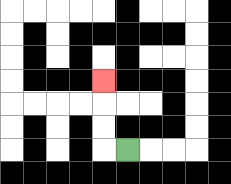{'start': '[5, 6]', 'end': '[4, 3]', 'path_directions': 'L,U,U,U', 'path_coordinates': '[[5, 6], [4, 6], [4, 5], [4, 4], [4, 3]]'}